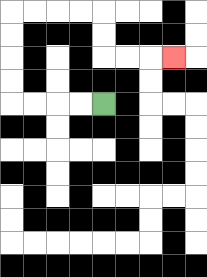{'start': '[4, 4]', 'end': '[7, 2]', 'path_directions': 'L,L,L,L,U,U,U,U,R,R,R,R,D,D,R,R,R', 'path_coordinates': '[[4, 4], [3, 4], [2, 4], [1, 4], [0, 4], [0, 3], [0, 2], [0, 1], [0, 0], [1, 0], [2, 0], [3, 0], [4, 0], [4, 1], [4, 2], [5, 2], [6, 2], [7, 2]]'}